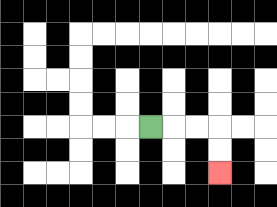{'start': '[6, 5]', 'end': '[9, 7]', 'path_directions': 'R,R,R,D,D', 'path_coordinates': '[[6, 5], [7, 5], [8, 5], [9, 5], [9, 6], [9, 7]]'}